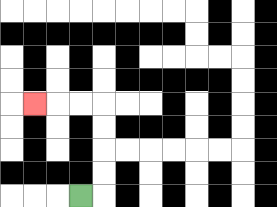{'start': '[3, 8]', 'end': '[1, 4]', 'path_directions': 'R,U,U,U,U,L,L,L', 'path_coordinates': '[[3, 8], [4, 8], [4, 7], [4, 6], [4, 5], [4, 4], [3, 4], [2, 4], [1, 4]]'}